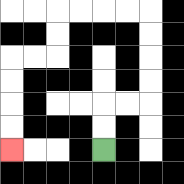{'start': '[4, 6]', 'end': '[0, 6]', 'path_directions': 'U,U,R,R,U,U,U,U,L,L,L,L,D,D,L,L,D,D,D,D', 'path_coordinates': '[[4, 6], [4, 5], [4, 4], [5, 4], [6, 4], [6, 3], [6, 2], [6, 1], [6, 0], [5, 0], [4, 0], [3, 0], [2, 0], [2, 1], [2, 2], [1, 2], [0, 2], [0, 3], [0, 4], [0, 5], [0, 6]]'}